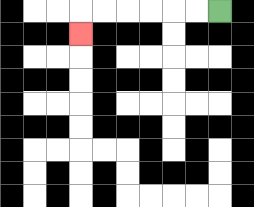{'start': '[9, 0]', 'end': '[3, 1]', 'path_directions': 'L,L,L,L,L,L,D', 'path_coordinates': '[[9, 0], [8, 0], [7, 0], [6, 0], [5, 0], [4, 0], [3, 0], [3, 1]]'}